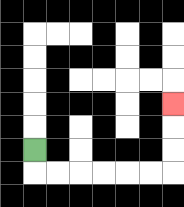{'start': '[1, 6]', 'end': '[7, 4]', 'path_directions': 'D,R,R,R,R,R,R,U,U,U', 'path_coordinates': '[[1, 6], [1, 7], [2, 7], [3, 7], [4, 7], [5, 7], [6, 7], [7, 7], [7, 6], [7, 5], [7, 4]]'}